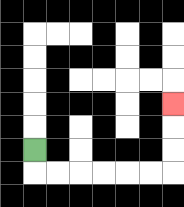{'start': '[1, 6]', 'end': '[7, 4]', 'path_directions': 'D,R,R,R,R,R,R,U,U,U', 'path_coordinates': '[[1, 6], [1, 7], [2, 7], [3, 7], [4, 7], [5, 7], [6, 7], [7, 7], [7, 6], [7, 5], [7, 4]]'}